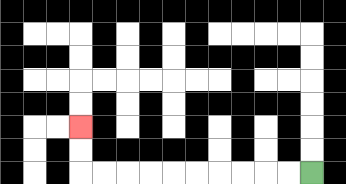{'start': '[13, 7]', 'end': '[3, 5]', 'path_directions': 'L,L,L,L,L,L,L,L,L,L,U,U', 'path_coordinates': '[[13, 7], [12, 7], [11, 7], [10, 7], [9, 7], [8, 7], [7, 7], [6, 7], [5, 7], [4, 7], [3, 7], [3, 6], [3, 5]]'}